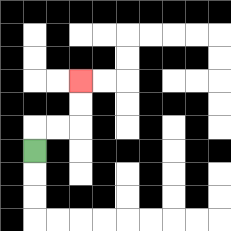{'start': '[1, 6]', 'end': '[3, 3]', 'path_directions': 'U,R,R,U,U', 'path_coordinates': '[[1, 6], [1, 5], [2, 5], [3, 5], [3, 4], [3, 3]]'}